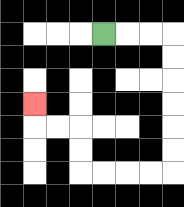{'start': '[4, 1]', 'end': '[1, 4]', 'path_directions': 'R,R,R,D,D,D,D,D,D,L,L,L,L,U,U,L,L,U', 'path_coordinates': '[[4, 1], [5, 1], [6, 1], [7, 1], [7, 2], [7, 3], [7, 4], [7, 5], [7, 6], [7, 7], [6, 7], [5, 7], [4, 7], [3, 7], [3, 6], [3, 5], [2, 5], [1, 5], [1, 4]]'}